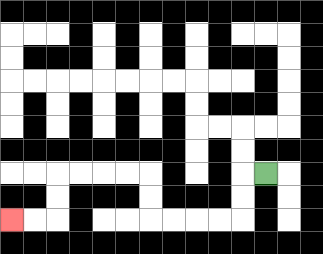{'start': '[11, 7]', 'end': '[0, 9]', 'path_directions': 'L,D,D,L,L,L,L,U,U,L,L,L,L,D,D,L,L', 'path_coordinates': '[[11, 7], [10, 7], [10, 8], [10, 9], [9, 9], [8, 9], [7, 9], [6, 9], [6, 8], [6, 7], [5, 7], [4, 7], [3, 7], [2, 7], [2, 8], [2, 9], [1, 9], [0, 9]]'}